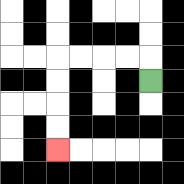{'start': '[6, 3]', 'end': '[2, 6]', 'path_directions': 'U,L,L,L,L,D,D,D,D', 'path_coordinates': '[[6, 3], [6, 2], [5, 2], [4, 2], [3, 2], [2, 2], [2, 3], [2, 4], [2, 5], [2, 6]]'}